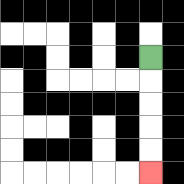{'start': '[6, 2]', 'end': '[6, 7]', 'path_directions': 'D,D,D,D,D', 'path_coordinates': '[[6, 2], [6, 3], [6, 4], [6, 5], [6, 6], [6, 7]]'}